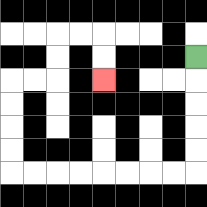{'start': '[8, 2]', 'end': '[4, 3]', 'path_directions': 'D,D,D,D,D,L,L,L,L,L,L,L,L,U,U,U,U,R,R,U,U,R,R,D,D', 'path_coordinates': '[[8, 2], [8, 3], [8, 4], [8, 5], [8, 6], [8, 7], [7, 7], [6, 7], [5, 7], [4, 7], [3, 7], [2, 7], [1, 7], [0, 7], [0, 6], [0, 5], [0, 4], [0, 3], [1, 3], [2, 3], [2, 2], [2, 1], [3, 1], [4, 1], [4, 2], [4, 3]]'}